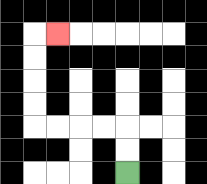{'start': '[5, 7]', 'end': '[2, 1]', 'path_directions': 'U,U,L,L,L,L,U,U,U,U,R', 'path_coordinates': '[[5, 7], [5, 6], [5, 5], [4, 5], [3, 5], [2, 5], [1, 5], [1, 4], [1, 3], [1, 2], [1, 1], [2, 1]]'}